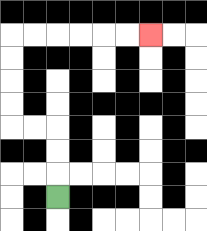{'start': '[2, 8]', 'end': '[6, 1]', 'path_directions': 'U,U,U,L,L,U,U,U,U,R,R,R,R,R,R', 'path_coordinates': '[[2, 8], [2, 7], [2, 6], [2, 5], [1, 5], [0, 5], [0, 4], [0, 3], [0, 2], [0, 1], [1, 1], [2, 1], [3, 1], [4, 1], [5, 1], [6, 1]]'}